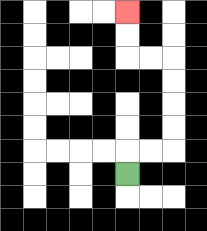{'start': '[5, 7]', 'end': '[5, 0]', 'path_directions': 'U,R,R,U,U,U,U,L,L,U,U', 'path_coordinates': '[[5, 7], [5, 6], [6, 6], [7, 6], [7, 5], [7, 4], [7, 3], [7, 2], [6, 2], [5, 2], [5, 1], [5, 0]]'}